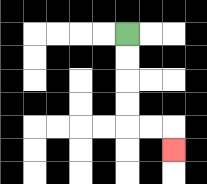{'start': '[5, 1]', 'end': '[7, 6]', 'path_directions': 'D,D,D,D,R,R,D', 'path_coordinates': '[[5, 1], [5, 2], [5, 3], [5, 4], [5, 5], [6, 5], [7, 5], [7, 6]]'}